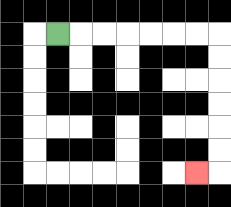{'start': '[2, 1]', 'end': '[8, 7]', 'path_directions': 'R,R,R,R,R,R,R,D,D,D,D,D,D,L', 'path_coordinates': '[[2, 1], [3, 1], [4, 1], [5, 1], [6, 1], [7, 1], [8, 1], [9, 1], [9, 2], [9, 3], [9, 4], [9, 5], [9, 6], [9, 7], [8, 7]]'}